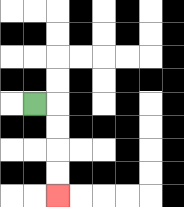{'start': '[1, 4]', 'end': '[2, 8]', 'path_directions': 'R,D,D,D,D', 'path_coordinates': '[[1, 4], [2, 4], [2, 5], [2, 6], [2, 7], [2, 8]]'}